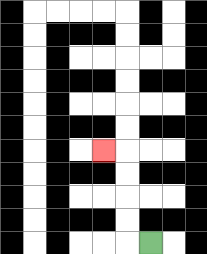{'start': '[6, 10]', 'end': '[4, 6]', 'path_directions': 'L,U,U,U,U,L', 'path_coordinates': '[[6, 10], [5, 10], [5, 9], [5, 8], [5, 7], [5, 6], [4, 6]]'}